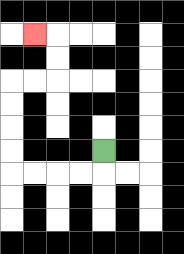{'start': '[4, 6]', 'end': '[1, 1]', 'path_directions': 'D,L,L,L,L,U,U,U,U,R,R,U,U,L', 'path_coordinates': '[[4, 6], [4, 7], [3, 7], [2, 7], [1, 7], [0, 7], [0, 6], [0, 5], [0, 4], [0, 3], [1, 3], [2, 3], [2, 2], [2, 1], [1, 1]]'}